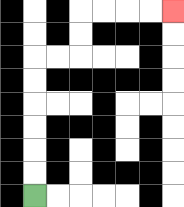{'start': '[1, 8]', 'end': '[7, 0]', 'path_directions': 'U,U,U,U,U,U,R,R,U,U,R,R,R,R', 'path_coordinates': '[[1, 8], [1, 7], [1, 6], [1, 5], [1, 4], [1, 3], [1, 2], [2, 2], [3, 2], [3, 1], [3, 0], [4, 0], [5, 0], [6, 0], [7, 0]]'}